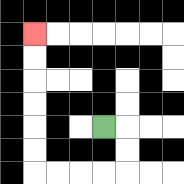{'start': '[4, 5]', 'end': '[1, 1]', 'path_directions': 'R,D,D,L,L,L,L,U,U,U,U,U,U', 'path_coordinates': '[[4, 5], [5, 5], [5, 6], [5, 7], [4, 7], [3, 7], [2, 7], [1, 7], [1, 6], [1, 5], [1, 4], [1, 3], [1, 2], [1, 1]]'}